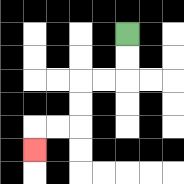{'start': '[5, 1]', 'end': '[1, 6]', 'path_directions': 'D,D,L,L,D,D,L,L,D', 'path_coordinates': '[[5, 1], [5, 2], [5, 3], [4, 3], [3, 3], [3, 4], [3, 5], [2, 5], [1, 5], [1, 6]]'}